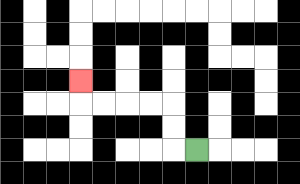{'start': '[8, 6]', 'end': '[3, 3]', 'path_directions': 'L,U,U,L,L,L,L,U', 'path_coordinates': '[[8, 6], [7, 6], [7, 5], [7, 4], [6, 4], [5, 4], [4, 4], [3, 4], [3, 3]]'}